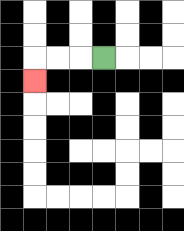{'start': '[4, 2]', 'end': '[1, 3]', 'path_directions': 'L,L,L,D', 'path_coordinates': '[[4, 2], [3, 2], [2, 2], [1, 2], [1, 3]]'}